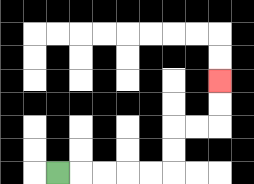{'start': '[2, 7]', 'end': '[9, 3]', 'path_directions': 'R,R,R,R,R,U,U,R,R,U,U', 'path_coordinates': '[[2, 7], [3, 7], [4, 7], [5, 7], [6, 7], [7, 7], [7, 6], [7, 5], [8, 5], [9, 5], [9, 4], [9, 3]]'}